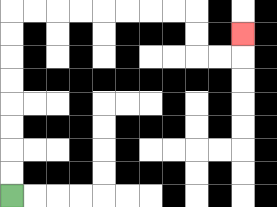{'start': '[0, 8]', 'end': '[10, 1]', 'path_directions': 'U,U,U,U,U,U,U,U,R,R,R,R,R,R,R,R,D,D,R,R,U', 'path_coordinates': '[[0, 8], [0, 7], [0, 6], [0, 5], [0, 4], [0, 3], [0, 2], [0, 1], [0, 0], [1, 0], [2, 0], [3, 0], [4, 0], [5, 0], [6, 0], [7, 0], [8, 0], [8, 1], [8, 2], [9, 2], [10, 2], [10, 1]]'}